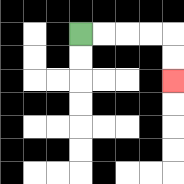{'start': '[3, 1]', 'end': '[7, 3]', 'path_directions': 'R,R,R,R,D,D', 'path_coordinates': '[[3, 1], [4, 1], [5, 1], [6, 1], [7, 1], [7, 2], [7, 3]]'}